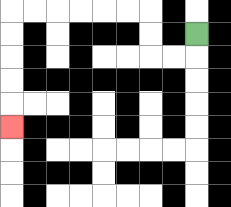{'start': '[8, 1]', 'end': '[0, 5]', 'path_directions': 'D,L,L,U,U,L,L,L,L,L,L,D,D,D,D,D', 'path_coordinates': '[[8, 1], [8, 2], [7, 2], [6, 2], [6, 1], [6, 0], [5, 0], [4, 0], [3, 0], [2, 0], [1, 0], [0, 0], [0, 1], [0, 2], [0, 3], [0, 4], [0, 5]]'}